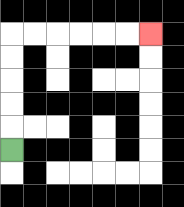{'start': '[0, 6]', 'end': '[6, 1]', 'path_directions': 'U,U,U,U,U,R,R,R,R,R,R', 'path_coordinates': '[[0, 6], [0, 5], [0, 4], [0, 3], [0, 2], [0, 1], [1, 1], [2, 1], [3, 1], [4, 1], [5, 1], [6, 1]]'}